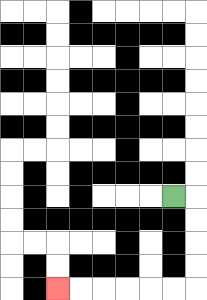{'start': '[7, 8]', 'end': '[2, 12]', 'path_directions': 'R,D,D,D,D,L,L,L,L,L,L', 'path_coordinates': '[[7, 8], [8, 8], [8, 9], [8, 10], [8, 11], [8, 12], [7, 12], [6, 12], [5, 12], [4, 12], [3, 12], [2, 12]]'}